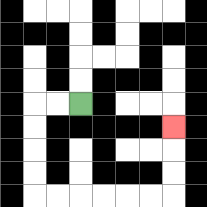{'start': '[3, 4]', 'end': '[7, 5]', 'path_directions': 'L,L,D,D,D,D,R,R,R,R,R,R,U,U,U', 'path_coordinates': '[[3, 4], [2, 4], [1, 4], [1, 5], [1, 6], [1, 7], [1, 8], [2, 8], [3, 8], [4, 8], [5, 8], [6, 8], [7, 8], [7, 7], [7, 6], [7, 5]]'}